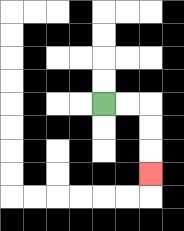{'start': '[4, 4]', 'end': '[6, 7]', 'path_directions': 'R,R,D,D,D', 'path_coordinates': '[[4, 4], [5, 4], [6, 4], [6, 5], [6, 6], [6, 7]]'}